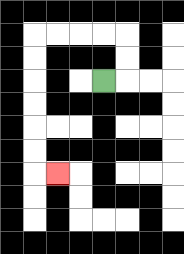{'start': '[4, 3]', 'end': '[2, 7]', 'path_directions': 'R,U,U,L,L,L,L,D,D,D,D,D,D,R', 'path_coordinates': '[[4, 3], [5, 3], [5, 2], [5, 1], [4, 1], [3, 1], [2, 1], [1, 1], [1, 2], [1, 3], [1, 4], [1, 5], [1, 6], [1, 7], [2, 7]]'}